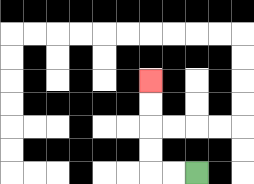{'start': '[8, 7]', 'end': '[6, 3]', 'path_directions': 'L,L,U,U,U,U', 'path_coordinates': '[[8, 7], [7, 7], [6, 7], [6, 6], [6, 5], [6, 4], [6, 3]]'}